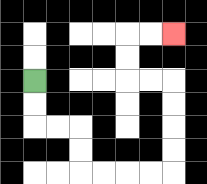{'start': '[1, 3]', 'end': '[7, 1]', 'path_directions': 'D,D,R,R,D,D,R,R,R,R,U,U,U,U,L,L,U,U,R,R', 'path_coordinates': '[[1, 3], [1, 4], [1, 5], [2, 5], [3, 5], [3, 6], [3, 7], [4, 7], [5, 7], [6, 7], [7, 7], [7, 6], [7, 5], [7, 4], [7, 3], [6, 3], [5, 3], [5, 2], [5, 1], [6, 1], [7, 1]]'}